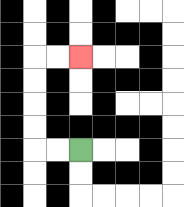{'start': '[3, 6]', 'end': '[3, 2]', 'path_directions': 'L,L,U,U,U,U,R,R', 'path_coordinates': '[[3, 6], [2, 6], [1, 6], [1, 5], [1, 4], [1, 3], [1, 2], [2, 2], [3, 2]]'}